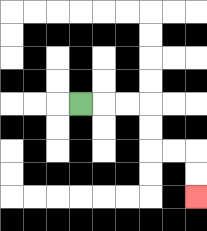{'start': '[3, 4]', 'end': '[8, 8]', 'path_directions': 'R,R,R,D,D,R,R,D,D', 'path_coordinates': '[[3, 4], [4, 4], [5, 4], [6, 4], [6, 5], [6, 6], [7, 6], [8, 6], [8, 7], [8, 8]]'}